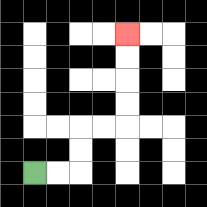{'start': '[1, 7]', 'end': '[5, 1]', 'path_directions': 'R,R,U,U,R,R,U,U,U,U', 'path_coordinates': '[[1, 7], [2, 7], [3, 7], [3, 6], [3, 5], [4, 5], [5, 5], [5, 4], [5, 3], [5, 2], [5, 1]]'}